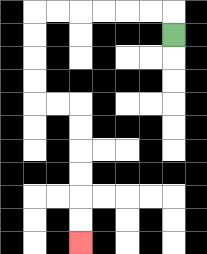{'start': '[7, 1]', 'end': '[3, 10]', 'path_directions': 'U,L,L,L,L,L,L,D,D,D,D,R,R,D,D,D,D,D,D', 'path_coordinates': '[[7, 1], [7, 0], [6, 0], [5, 0], [4, 0], [3, 0], [2, 0], [1, 0], [1, 1], [1, 2], [1, 3], [1, 4], [2, 4], [3, 4], [3, 5], [3, 6], [3, 7], [3, 8], [3, 9], [3, 10]]'}